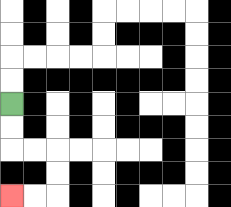{'start': '[0, 4]', 'end': '[0, 8]', 'path_directions': 'D,D,R,R,D,D,L,L', 'path_coordinates': '[[0, 4], [0, 5], [0, 6], [1, 6], [2, 6], [2, 7], [2, 8], [1, 8], [0, 8]]'}